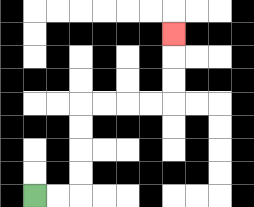{'start': '[1, 8]', 'end': '[7, 1]', 'path_directions': 'R,R,U,U,U,U,R,R,R,R,U,U,U', 'path_coordinates': '[[1, 8], [2, 8], [3, 8], [3, 7], [3, 6], [3, 5], [3, 4], [4, 4], [5, 4], [6, 4], [7, 4], [7, 3], [7, 2], [7, 1]]'}